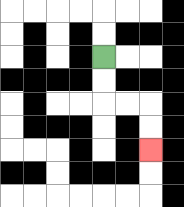{'start': '[4, 2]', 'end': '[6, 6]', 'path_directions': 'D,D,R,R,D,D', 'path_coordinates': '[[4, 2], [4, 3], [4, 4], [5, 4], [6, 4], [6, 5], [6, 6]]'}